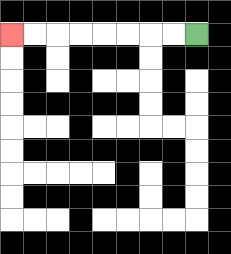{'start': '[8, 1]', 'end': '[0, 1]', 'path_directions': 'L,L,L,L,L,L,L,L', 'path_coordinates': '[[8, 1], [7, 1], [6, 1], [5, 1], [4, 1], [3, 1], [2, 1], [1, 1], [0, 1]]'}